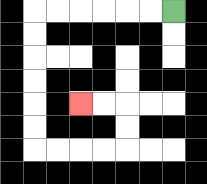{'start': '[7, 0]', 'end': '[3, 4]', 'path_directions': 'L,L,L,L,L,L,D,D,D,D,D,D,R,R,R,R,U,U,L,L', 'path_coordinates': '[[7, 0], [6, 0], [5, 0], [4, 0], [3, 0], [2, 0], [1, 0], [1, 1], [1, 2], [1, 3], [1, 4], [1, 5], [1, 6], [2, 6], [3, 6], [4, 6], [5, 6], [5, 5], [5, 4], [4, 4], [3, 4]]'}